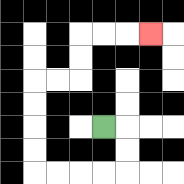{'start': '[4, 5]', 'end': '[6, 1]', 'path_directions': 'R,D,D,L,L,L,L,U,U,U,U,R,R,U,U,R,R,R', 'path_coordinates': '[[4, 5], [5, 5], [5, 6], [5, 7], [4, 7], [3, 7], [2, 7], [1, 7], [1, 6], [1, 5], [1, 4], [1, 3], [2, 3], [3, 3], [3, 2], [3, 1], [4, 1], [5, 1], [6, 1]]'}